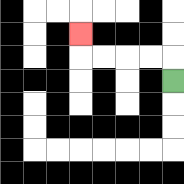{'start': '[7, 3]', 'end': '[3, 1]', 'path_directions': 'U,L,L,L,L,U', 'path_coordinates': '[[7, 3], [7, 2], [6, 2], [5, 2], [4, 2], [3, 2], [3, 1]]'}